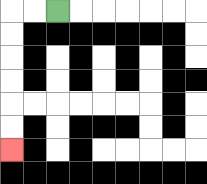{'start': '[2, 0]', 'end': '[0, 6]', 'path_directions': 'L,L,D,D,D,D,D,D', 'path_coordinates': '[[2, 0], [1, 0], [0, 0], [0, 1], [0, 2], [0, 3], [0, 4], [0, 5], [0, 6]]'}